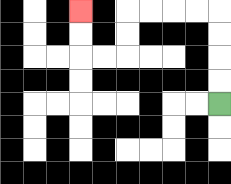{'start': '[9, 4]', 'end': '[3, 0]', 'path_directions': 'U,U,U,U,L,L,L,L,D,D,L,L,U,U', 'path_coordinates': '[[9, 4], [9, 3], [9, 2], [9, 1], [9, 0], [8, 0], [7, 0], [6, 0], [5, 0], [5, 1], [5, 2], [4, 2], [3, 2], [3, 1], [3, 0]]'}